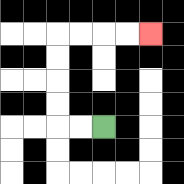{'start': '[4, 5]', 'end': '[6, 1]', 'path_directions': 'L,L,U,U,U,U,R,R,R,R', 'path_coordinates': '[[4, 5], [3, 5], [2, 5], [2, 4], [2, 3], [2, 2], [2, 1], [3, 1], [4, 1], [5, 1], [6, 1]]'}